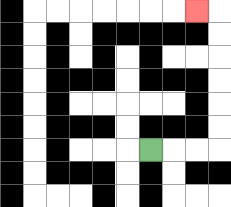{'start': '[6, 6]', 'end': '[8, 0]', 'path_directions': 'R,R,R,U,U,U,U,U,U,L', 'path_coordinates': '[[6, 6], [7, 6], [8, 6], [9, 6], [9, 5], [9, 4], [9, 3], [9, 2], [9, 1], [9, 0], [8, 0]]'}